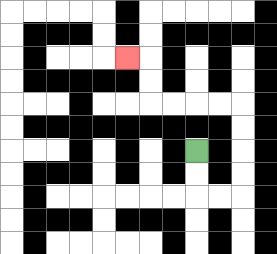{'start': '[8, 6]', 'end': '[5, 2]', 'path_directions': 'D,D,R,R,U,U,U,U,L,L,L,L,U,U,L', 'path_coordinates': '[[8, 6], [8, 7], [8, 8], [9, 8], [10, 8], [10, 7], [10, 6], [10, 5], [10, 4], [9, 4], [8, 4], [7, 4], [6, 4], [6, 3], [6, 2], [5, 2]]'}